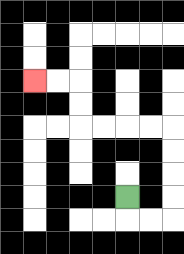{'start': '[5, 8]', 'end': '[1, 3]', 'path_directions': 'D,R,R,U,U,U,U,L,L,L,L,U,U,L,L', 'path_coordinates': '[[5, 8], [5, 9], [6, 9], [7, 9], [7, 8], [7, 7], [7, 6], [7, 5], [6, 5], [5, 5], [4, 5], [3, 5], [3, 4], [3, 3], [2, 3], [1, 3]]'}